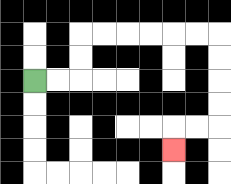{'start': '[1, 3]', 'end': '[7, 6]', 'path_directions': 'R,R,U,U,R,R,R,R,R,R,D,D,D,D,L,L,D', 'path_coordinates': '[[1, 3], [2, 3], [3, 3], [3, 2], [3, 1], [4, 1], [5, 1], [6, 1], [7, 1], [8, 1], [9, 1], [9, 2], [9, 3], [9, 4], [9, 5], [8, 5], [7, 5], [7, 6]]'}